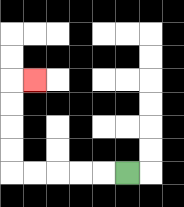{'start': '[5, 7]', 'end': '[1, 3]', 'path_directions': 'L,L,L,L,L,U,U,U,U,R', 'path_coordinates': '[[5, 7], [4, 7], [3, 7], [2, 7], [1, 7], [0, 7], [0, 6], [0, 5], [0, 4], [0, 3], [1, 3]]'}